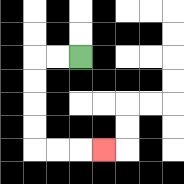{'start': '[3, 2]', 'end': '[4, 6]', 'path_directions': 'L,L,D,D,D,D,R,R,R', 'path_coordinates': '[[3, 2], [2, 2], [1, 2], [1, 3], [1, 4], [1, 5], [1, 6], [2, 6], [3, 6], [4, 6]]'}